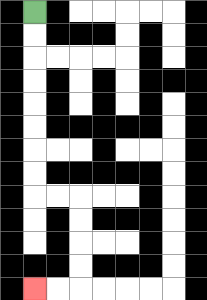{'start': '[1, 0]', 'end': '[1, 12]', 'path_directions': 'D,D,D,D,D,D,D,D,R,R,D,D,D,D,L,L', 'path_coordinates': '[[1, 0], [1, 1], [1, 2], [1, 3], [1, 4], [1, 5], [1, 6], [1, 7], [1, 8], [2, 8], [3, 8], [3, 9], [3, 10], [3, 11], [3, 12], [2, 12], [1, 12]]'}